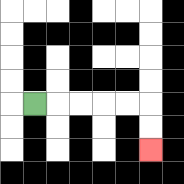{'start': '[1, 4]', 'end': '[6, 6]', 'path_directions': 'R,R,R,R,R,D,D', 'path_coordinates': '[[1, 4], [2, 4], [3, 4], [4, 4], [5, 4], [6, 4], [6, 5], [6, 6]]'}